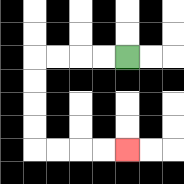{'start': '[5, 2]', 'end': '[5, 6]', 'path_directions': 'L,L,L,L,D,D,D,D,R,R,R,R', 'path_coordinates': '[[5, 2], [4, 2], [3, 2], [2, 2], [1, 2], [1, 3], [1, 4], [1, 5], [1, 6], [2, 6], [3, 6], [4, 6], [5, 6]]'}